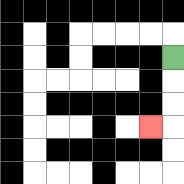{'start': '[7, 2]', 'end': '[6, 5]', 'path_directions': 'D,D,D,L', 'path_coordinates': '[[7, 2], [7, 3], [7, 4], [7, 5], [6, 5]]'}